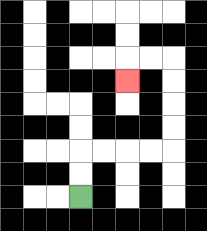{'start': '[3, 8]', 'end': '[5, 3]', 'path_directions': 'U,U,R,R,R,R,U,U,U,U,L,L,D', 'path_coordinates': '[[3, 8], [3, 7], [3, 6], [4, 6], [5, 6], [6, 6], [7, 6], [7, 5], [7, 4], [7, 3], [7, 2], [6, 2], [5, 2], [5, 3]]'}